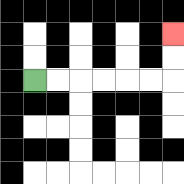{'start': '[1, 3]', 'end': '[7, 1]', 'path_directions': 'R,R,R,R,R,R,U,U', 'path_coordinates': '[[1, 3], [2, 3], [3, 3], [4, 3], [5, 3], [6, 3], [7, 3], [7, 2], [7, 1]]'}